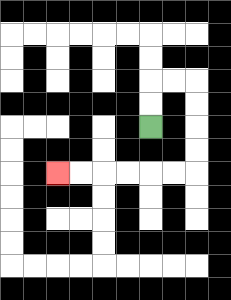{'start': '[6, 5]', 'end': '[2, 7]', 'path_directions': 'U,U,R,R,D,D,D,D,L,L,L,L,L,L', 'path_coordinates': '[[6, 5], [6, 4], [6, 3], [7, 3], [8, 3], [8, 4], [8, 5], [8, 6], [8, 7], [7, 7], [6, 7], [5, 7], [4, 7], [3, 7], [2, 7]]'}